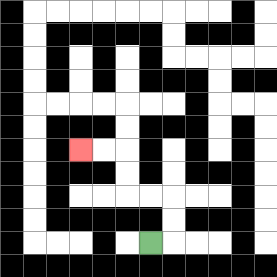{'start': '[6, 10]', 'end': '[3, 6]', 'path_directions': 'R,U,U,L,L,U,U,L,L', 'path_coordinates': '[[6, 10], [7, 10], [7, 9], [7, 8], [6, 8], [5, 8], [5, 7], [5, 6], [4, 6], [3, 6]]'}